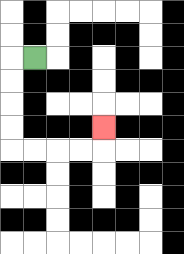{'start': '[1, 2]', 'end': '[4, 5]', 'path_directions': 'L,D,D,D,D,R,R,R,R,U', 'path_coordinates': '[[1, 2], [0, 2], [0, 3], [0, 4], [0, 5], [0, 6], [1, 6], [2, 6], [3, 6], [4, 6], [4, 5]]'}